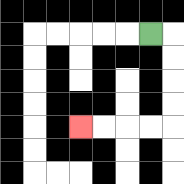{'start': '[6, 1]', 'end': '[3, 5]', 'path_directions': 'R,D,D,D,D,L,L,L,L', 'path_coordinates': '[[6, 1], [7, 1], [7, 2], [7, 3], [7, 4], [7, 5], [6, 5], [5, 5], [4, 5], [3, 5]]'}